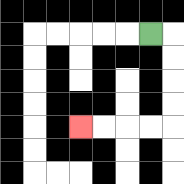{'start': '[6, 1]', 'end': '[3, 5]', 'path_directions': 'R,D,D,D,D,L,L,L,L', 'path_coordinates': '[[6, 1], [7, 1], [7, 2], [7, 3], [7, 4], [7, 5], [6, 5], [5, 5], [4, 5], [3, 5]]'}